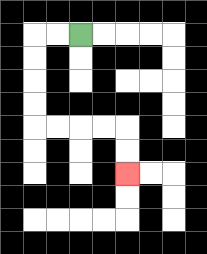{'start': '[3, 1]', 'end': '[5, 7]', 'path_directions': 'L,L,D,D,D,D,R,R,R,R,D,D', 'path_coordinates': '[[3, 1], [2, 1], [1, 1], [1, 2], [1, 3], [1, 4], [1, 5], [2, 5], [3, 5], [4, 5], [5, 5], [5, 6], [5, 7]]'}